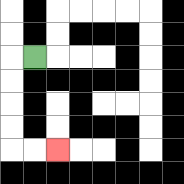{'start': '[1, 2]', 'end': '[2, 6]', 'path_directions': 'L,D,D,D,D,R,R', 'path_coordinates': '[[1, 2], [0, 2], [0, 3], [0, 4], [0, 5], [0, 6], [1, 6], [2, 6]]'}